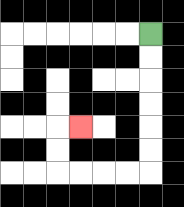{'start': '[6, 1]', 'end': '[3, 5]', 'path_directions': 'D,D,D,D,D,D,L,L,L,L,U,U,R', 'path_coordinates': '[[6, 1], [6, 2], [6, 3], [6, 4], [6, 5], [6, 6], [6, 7], [5, 7], [4, 7], [3, 7], [2, 7], [2, 6], [2, 5], [3, 5]]'}